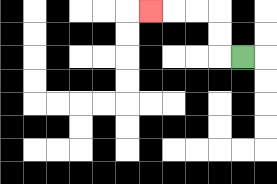{'start': '[10, 2]', 'end': '[6, 0]', 'path_directions': 'L,U,U,L,L,L', 'path_coordinates': '[[10, 2], [9, 2], [9, 1], [9, 0], [8, 0], [7, 0], [6, 0]]'}